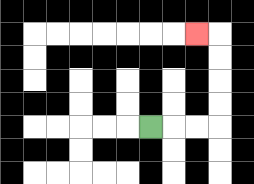{'start': '[6, 5]', 'end': '[8, 1]', 'path_directions': 'R,R,R,U,U,U,U,L', 'path_coordinates': '[[6, 5], [7, 5], [8, 5], [9, 5], [9, 4], [9, 3], [9, 2], [9, 1], [8, 1]]'}